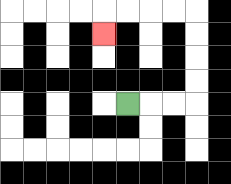{'start': '[5, 4]', 'end': '[4, 1]', 'path_directions': 'R,R,R,U,U,U,U,L,L,L,L,D', 'path_coordinates': '[[5, 4], [6, 4], [7, 4], [8, 4], [8, 3], [8, 2], [8, 1], [8, 0], [7, 0], [6, 0], [5, 0], [4, 0], [4, 1]]'}